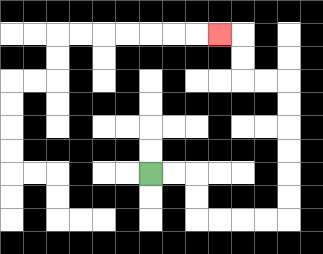{'start': '[6, 7]', 'end': '[9, 1]', 'path_directions': 'R,R,D,D,R,R,R,R,U,U,U,U,U,U,L,L,U,U,L', 'path_coordinates': '[[6, 7], [7, 7], [8, 7], [8, 8], [8, 9], [9, 9], [10, 9], [11, 9], [12, 9], [12, 8], [12, 7], [12, 6], [12, 5], [12, 4], [12, 3], [11, 3], [10, 3], [10, 2], [10, 1], [9, 1]]'}